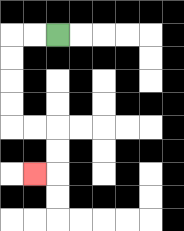{'start': '[2, 1]', 'end': '[1, 7]', 'path_directions': 'L,L,D,D,D,D,R,R,D,D,L', 'path_coordinates': '[[2, 1], [1, 1], [0, 1], [0, 2], [0, 3], [0, 4], [0, 5], [1, 5], [2, 5], [2, 6], [2, 7], [1, 7]]'}